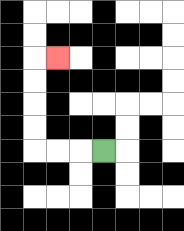{'start': '[4, 6]', 'end': '[2, 2]', 'path_directions': 'L,L,L,U,U,U,U,R', 'path_coordinates': '[[4, 6], [3, 6], [2, 6], [1, 6], [1, 5], [1, 4], [1, 3], [1, 2], [2, 2]]'}